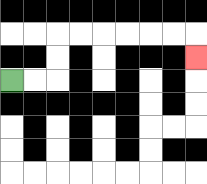{'start': '[0, 3]', 'end': '[8, 2]', 'path_directions': 'R,R,U,U,R,R,R,R,R,R,D', 'path_coordinates': '[[0, 3], [1, 3], [2, 3], [2, 2], [2, 1], [3, 1], [4, 1], [5, 1], [6, 1], [7, 1], [8, 1], [8, 2]]'}